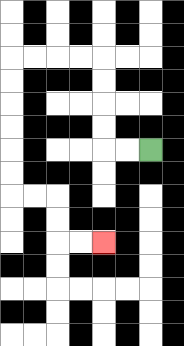{'start': '[6, 6]', 'end': '[4, 10]', 'path_directions': 'L,L,U,U,U,U,L,L,L,L,D,D,D,D,D,D,R,R,D,D,R,R', 'path_coordinates': '[[6, 6], [5, 6], [4, 6], [4, 5], [4, 4], [4, 3], [4, 2], [3, 2], [2, 2], [1, 2], [0, 2], [0, 3], [0, 4], [0, 5], [0, 6], [0, 7], [0, 8], [1, 8], [2, 8], [2, 9], [2, 10], [3, 10], [4, 10]]'}